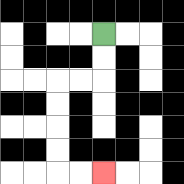{'start': '[4, 1]', 'end': '[4, 7]', 'path_directions': 'D,D,L,L,D,D,D,D,R,R', 'path_coordinates': '[[4, 1], [4, 2], [4, 3], [3, 3], [2, 3], [2, 4], [2, 5], [2, 6], [2, 7], [3, 7], [4, 7]]'}